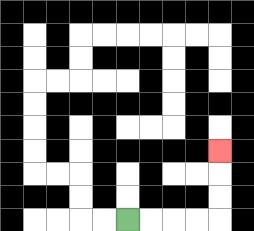{'start': '[5, 9]', 'end': '[9, 6]', 'path_directions': 'R,R,R,R,U,U,U', 'path_coordinates': '[[5, 9], [6, 9], [7, 9], [8, 9], [9, 9], [9, 8], [9, 7], [9, 6]]'}